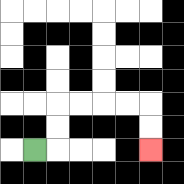{'start': '[1, 6]', 'end': '[6, 6]', 'path_directions': 'R,U,U,R,R,R,R,D,D', 'path_coordinates': '[[1, 6], [2, 6], [2, 5], [2, 4], [3, 4], [4, 4], [5, 4], [6, 4], [6, 5], [6, 6]]'}